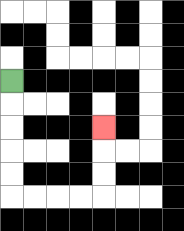{'start': '[0, 3]', 'end': '[4, 5]', 'path_directions': 'D,D,D,D,D,R,R,R,R,U,U,U', 'path_coordinates': '[[0, 3], [0, 4], [0, 5], [0, 6], [0, 7], [0, 8], [1, 8], [2, 8], [3, 8], [4, 8], [4, 7], [4, 6], [4, 5]]'}